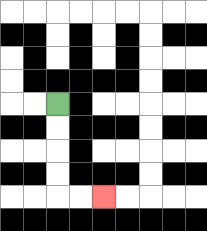{'start': '[2, 4]', 'end': '[4, 8]', 'path_directions': 'D,D,D,D,R,R', 'path_coordinates': '[[2, 4], [2, 5], [2, 6], [2, 7], [2, 8], [3, 8], [4, 8]]'}